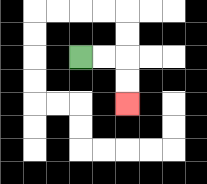{'start': '[3, 2]', 'end': '[5, 4]', 'path_directions': 'R,R,D,D', 'path_coordinates': '[[3, 2], [4, 2], [5, 2], [5, 3], [5, 4]]'}